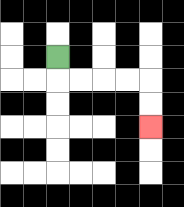{'start': '[2, 2]', 'end': '[6, 5]', 'path_directions': 'D,R,R,R,R,D,D', 'path_coordinates': '[[2, 2], [2, 3], [3, 3], [4, 3], [5, 3], [6, 3], [6, 4], [6, 5]]'}